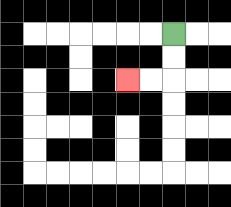{'start': '[7, 1]', 'end': '[5, 3]', 'path_directions': 'D,D,L,L', 'path_coordinates': '[[7, 1], [7, 2], [7, 3], [6, 3], [5, 3]]'}